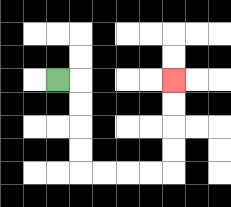{'start': '[2, 3]', 'end': '[7, 3]', 'path_directions': 'R,D,D,D,D,R,R,R,R,U,U,U,U', 'path_coordinates': '[[2, 3], [3, 3], [3, 4], [3, 5], [3, 6], [3, 7], [4, 7], [5, 7], [6, 7], [7, 7], [7, 6], [7, 5], [7, 4], [7, 3]]'}